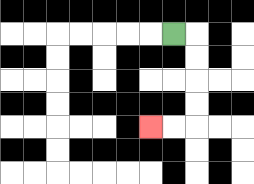{'start': '[7, 1]', 'end': '[6, 5]', 'path_directions': 'R,D,D,D,D,L,L', 'path_coordinates': '[[7, 1], [8, 1], [8, 2], [8, 3], [8, 4], [8, 5], [7, 5], [6, 5]]'}